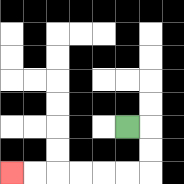{'start': '[5, 5]', 'end': '[0, 7]', 'path_directions': 'R,D,D,L,L,L,L,L,L', 'path_coordinates': '[[5, 5], [6, 5], [6, 6], [6, 7], [5, 7], [4, 7], [3, 7], [2, 7], [1, 7], [0, 7]]'}